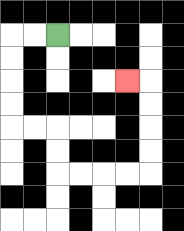{'start': '[2, 1]', 'end': '[5, 3]', 'path_directions': 'L,L,D,D,D,D,R,R,D,D,R,R,R,R,U,U,U,U,L', 'path_coordinates': '[[2, 1], [1, 1], [0, 1], [0, 2], [0, 3], [0, 4], [0, 5], [1, 5], [2, 5], [2, 6], [2, 7], [3, 7], [4, 7], [5, 7], [6, 7], [6, 6], [6, 5], [6, 4], [6, 3], [5, 3]]'}